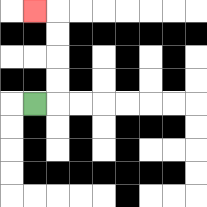{'start': '[1, 4]', 'end': '[1, 0]', 'path_directions': 'R,U,U,U,U,L', 'path_coordinates': '[[1, 4], [2, 4], [2, 3], [2, 2], [2, 1], [2, 0], [1, 0]]'}